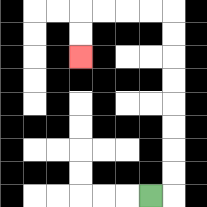{'start': '[6, 8]', 'end': '[3, 2]', 'path_directions': 'R,U,U,U,U,U,U,U,U,L,L,L,L,D,D', 'path_coordinates': '[[6, 8], [7, 8], [7, 7], [7, 6], [7, 5], [7, 4], [7, 3], [7, 2], [7, 1], [7, 0], [6, 0], [5, 0], [4, 0], [3, 0], [3, 1], [3, 2]]'}